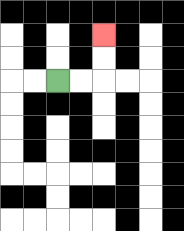{'start': '[2, 3]', 'end': '[4, 1]', 'path_directions': 'R,R,U,U', 'path_coordinates': '[[2, 3], [3, 3], [4, 3], [4, 2], [4, 1]]'}